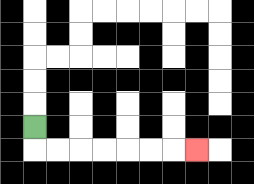{'start': '[1, 5]', 'end': '[8, 6]', 'path_directions': 'D,R,R,R,R,R,R,R', 'path_coordinates': '[[1, 5], [1, 6], [2, 6], [3, 6], [4, 6], [5, 6], [6, 6], [7, 6], [8, 6]]'}